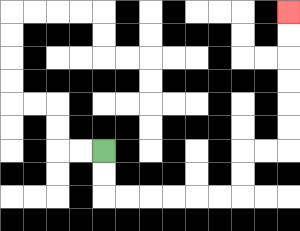{'start': '[4, 6]', 'end': '[12, 0]', 'path_directions': 'D,D,R,R,R,R,R,R,U,U,R,R,U,U,U,U,U,U', 'path_coordinates': '[[4, 6], [4, 7], [4, 8], [5, 8], [6, 8], [7, 8], [8, 8], [9, 8], [10, 8], [10, 7], [10, 6], [11, 6], [12, 6], [12, 5], [12, 4], [12, 3], [12, 2], [12, 1], [12, 0]]'}